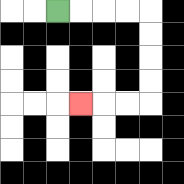{'start': '[2, 0]', 'end': '[3, 4]', 'path_directions': 'R,R,R,R,D,D,D,D,L,L,L', 'path_coordinates': '[[2, 0], [3, 0], [4, 0], [5, 0], [6, 0], [6, 1], [6, 2], [6, 3], [6, 4], [5, 4], [4, 4], [3, 4]]'}